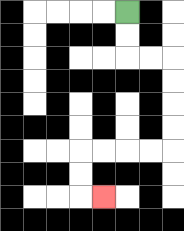{'start': '[5, 0]', 'end': '[4, 8]', 'path_directions': 'D,D,R,R,D,D,D,D,L,L,L,L,D,D,R', 'path_coordinates': '[[5, 0], [5, 1], [5, 2], [6, 2], [7, 2], [7, 3], [7, 4], [7, 5], [7, 6], [6, 6], [5, 6], [4, 6], [3, 6], [3, 7], [3, 8], [4, 8]]'}